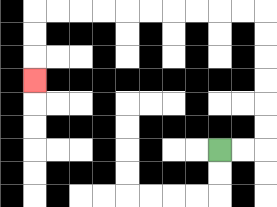{'start': '[9, 6]', 'end': '[1, 3]', 'path_directions': 'R,R,U,U,U,U,U,U,L,L,L,L,L,L,L,L,L,L,D,D,D', 'path_coordinates': '[[9, 6], [10, 6], [11, 6], [11, 5], [11, 4], [11, 3], [11, 2], [11, 1], [11, 0], [10, 0], [9, 0], [8, 0], [7, 0], [6, 0], [5, 0], [4, 0], [3, 0], [2, 0], [1, 0], [1, 1], [1, 2], [1, 3]]'}